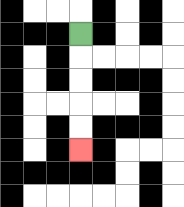{'start': '[3, 1]', 'end': '[3, 6]', 'path_directions': 'D,D,D,D,D', 'path_coordinates': '[[3, 1], [3, 2], [3, 3], [3, 4], [3, 5], [3, 6]]'}